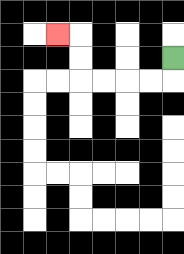{'start': '[7, 2]', 'end': '[2, 1]', 'path_directions': 'D,L,L,L,L,U,U,L', 'path_coordinates': '[[7, 2], [7, 3], [6, 3], [5, 3], [4, 3], [3, 3], [3, 2], [3, 1], [2, 1]]'}